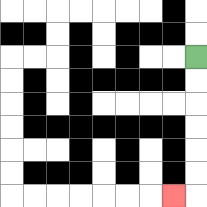{'start': '[8, 2]', 'end': '[7, 8]', 'path_directions': 'D,D,D,D,D,D,L', 'path_coordinates': '[[8, 2], [8, 3], [8, 4], [8, 5], [8, 6], [8, 7], [8, 8], [7, 8]]'}